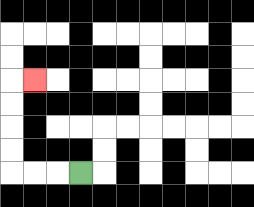{'start': '[3, 7]', 'end': '[1, 3]', 'path_directions': 'L,L,L,U,U,U,U,R', 'path_coordinates': '[[3, 7], [2, 7], [1, 7], [0, 7], [0, 6], [0, 5], [0, 4], [0, 3], [1, 3]]'}